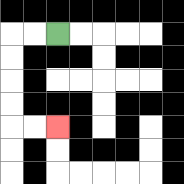{'start': '[2, 1]', 'end': '[2, 5]', 'path_directions': 'L,L,D,D,D,D,R,R', 'path_coordinates': '[[2, 1], [1, 1], [0, 1], [0, 2], [0, 3], [0, 4], [0, 5], [1, 5], [2, 5]]'}